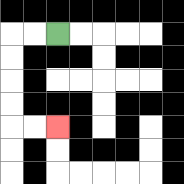{'start': '[2, 1]', 'end': '[2, 5]', 'path_directions': 'L,L,D,D,D,D,R,R', 'path_coordinates': '[[2, 1], [1, 1], [0, 1], [0, 2], [0, 3], [0, 4], [0, 5], [1, 5], [2, 5]]'}